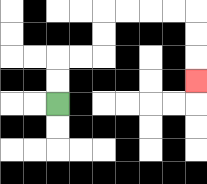{'start': '[2, 4]', 'end': '[8, 3]', 'path_directions': 'U,U,R,R,U,U,R,R,R,R,D,D,D', 'path_coordinates': '[[2, 4], [2, 3], [2, 2], [3, 2], [4, 2], [4, 1], [4, 0], [5, 0], [6, 0], [7, 0], [8, 0], [8, 1], [8, 2], [8, 3]]'}